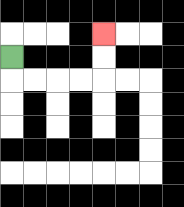{'start': '[0, 2]', 'end': '[4, 1]', 'path_directions': 'D,R,R,R,R,U,U', 'path_coordinates': '[[0, 2], [0, 3], [1, 3], [2, 3], [3, 3], [4, 3], [4, 2], [4, 1]]'}